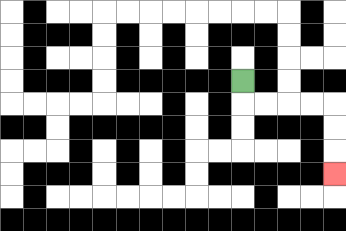{'start': '[10, 3]', 'end': '[14, 7]', 'path_directions': 'D,R,R,R,R,D,D,D', 'path_coordinates': '[[10, 3], [10, 4], [11, 4], [12, 4], [13, 4], [14, 4], [14, 5], [14, 6], [14, 7]]'}